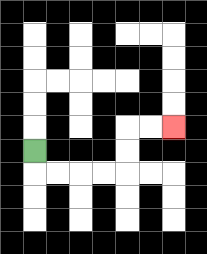{'start': '[1, 6]', 'end': '[7, 5]', 'path_directions': 'D,R,R,R,R,U,U,R,R', 'path_coordinates': '[[1, 6], [1, 7], [2, 7], [3, 7], [4, 7], [5, 7], [5, 6], [5, 5], [6, 5], [7, 5]]'}